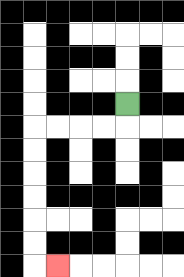{'start': '[5, 4]', 'end': '[2, 11]', 'path_directions': 'D,L,L,L,L,D,D,D,D,D,D,R', 'path_coordinates': '[[5, 4], [5, 5], [4, 5], [3, 5], [2, 5], [1, 5], [1, 6], [1, 7], [1, 8], [1, 9], [1, 10], [1, 11], [2, 11]]'}